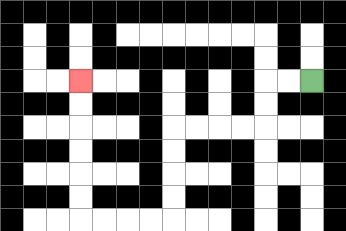{'start': '[13, 3]', 'end': '[3, 3]', 'path_directions': 'L,L,D,D,L,L,L,L,D,D,D,D,L,L,L,L,U,U,U,U,U,U', 'path_coordinates': '[[13, 3], [12, 3], [11, 3], [11, 4], [11, 5], [10, 5], [9, 5], [8, 5], [7, 5], [7, 6], [7, 7], [7, 8], [7, 9], [6, 9], [5, 9], [4, 9], [3, 9], [3, 8], [3, 7], [3, 6], [3, 5], [3, 4], [3, 3]]'}